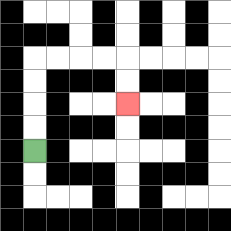{'start': '[1, 6]', 'end': '[5, 4]', 'path_directions': 'U,U,U,U,R,R,R,R,D,D', 'path_coordinates': '[[1, 6], [1, 5], [1, 4], [1, 3], [1, 2], [2, 2], [3, 2], [4, 2], [5, 2], [5, 3], [5, 4]]'}